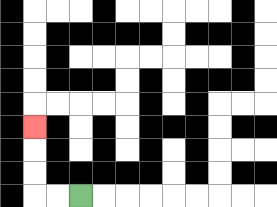{'start': '[3, 8]', 'end': '[1, 5]', 'path_directions': 'L,L,U,U,U', 'path_coordinates': '[[3, 8], [2, 8], [1, 8], [1, 7], [1, 6], [1, 5]]'}